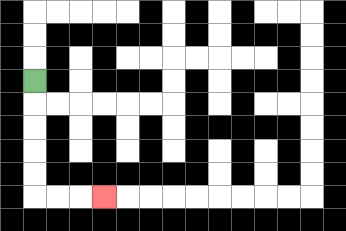{'start': '[1, 3]', 'end': '[4, 8]', 'path_directions': 'D,D,D,D,D,R,R,R', 'path_coordinates': '[[1, 3], [1, 4], [1, 5], [1, 6], [1, 7], [1, 8], [2, 8], [3, 8], [4, 8]]'}